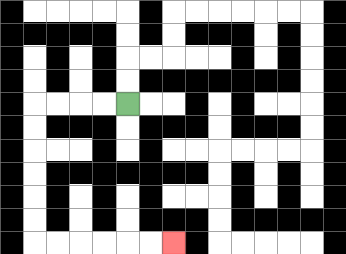{'start': '[5, 4]', 'end': '[7, 10]', 'path_directions': 'L,L,L,L,D,D,D,D,D,D,R,R,R,R,R,R', 'path_coordinates': '[[5, 4], [4, 4], [3, 4], [2, 4], [1, 4], [1, 5], [1, 6], [1, 7], [1, 8], [1, 9], [1, 10], [2, 10], [3, 10], [4, 10], [5, 10], [6, 10], [7, 10]]'}